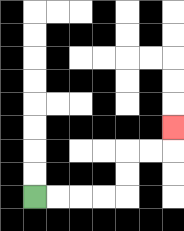{'start': '[1, 8]', 'end': '[7, 5]', 'path_directions': 'R,R,R,R,U,U,R,R,U', 'path_coordinates': '[[1, 8], [2, 8], [3, 8], [4, 8], [5, 8], [5, 7], [5, 6], [6, 6], [7, 6], [7, 5]]'}